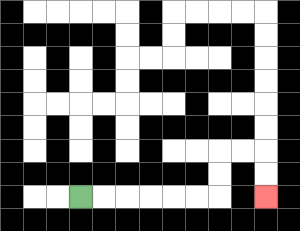{'start': '[3, 8]', 'end': '[11, 8]', 'path_directions': 'R,R,R,R,R,R,U,U,R,R,D,D', 'path_coordinates': '[[3, 8], [4, 8], [5, 8], [6, 8], [7, 8], [8, 8], [9, 8], [9, 7], [9, 6], [10, 6], [11, 6], [11, 7], [11, 8]]'}